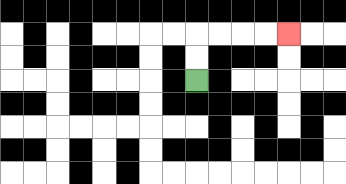{'start': '[8, 3]', 'end': '[12, 1]', 'path_directions': 'U,U,R,R,R,R', 'path_coordinates': '[[8, 3], [8, 2], [8, 1], [9, 1], [10, 1], [11, 1], [12, 1]]'}